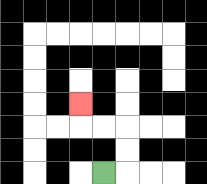{'start': '[4, 7]', 'end': '[3, 4]', 'path_directions': 'R,U,U,L,L,U', 'path_coordinates': '[[4, 7], [5, 7], [5, 6], [5, 5], [4, 5], [3, 5], [3, 4]]'}